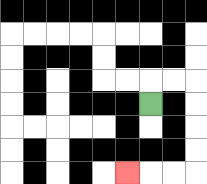{'start': '[6, 4]', 'end': '[5, 7]', 'path_directions': 'U,R,R,D,D,D,D,L,L,L', 'path_coordinates': '[[6, 4], [6, 3], [7, 3], [8, 3], [8, 4], [8, 5], [8, 6], [8, 7], [7, 7], [6, 7], [5, 7]]'}